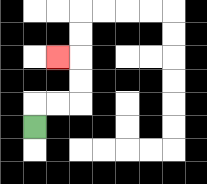{'start': '[1, 5]', 'end': '[2, 2]', 'path_directions': 'U,R,R,U,U,L', 'path_coordinates': '[[1, 5], [1, 4], [2, 4], [3, 4], [3, 3], [3, 2], [2, 2]]'}